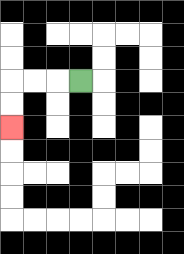{'start': '[3, 3]', 'end': '[0, 5]', 'path_directions': 'L,L,L,D,D', 'path_coordinates': '[[3, 3], [2, 3], [1, 3], [0, 3], [0, 4], [0, 5]]'}